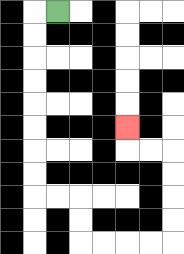{'start': '[2, 0]', 'end': '[5, 5]', 'path_directions': 'L,D,D,D,D,D,D,D,D,R,R,D,D,R,R,R,R,U,U,U,U,L,L,U', 'path_coordinates': '[[2, 0], [1, 0], [1, 1], [1, 2], [1, 3], [1, 4], [1, 5], [1, 6], [1, 7], [1, 8], [2, 8], [3, 8], [3, 9], [3, 10], [4, 10], [5, 10], [6, 10], [7, 10], [7, 9], [7, 8], [7, 7], [7, 6], [6, 6], [5, 6], [5, 5]]'}